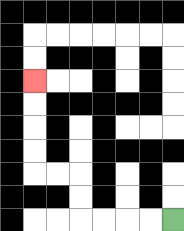{'start': '[7, 9]', 'end': '[1, 3]', 'path_directions': 'L,L,L,L,U,U,L,L,U,U,U,U', 'path_coordinates': '[[7, 9], [6, 9], [5, 9], [4, 9], [3, 9], [3, 8], [3, 7], [2, 7], [1, 7], [1, 6], [1, 5], [1, 4], [1, 3]]'}